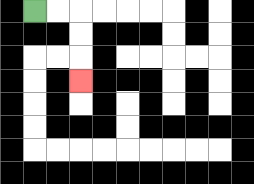{'start': '[1, 0]', 'end': '[3, 3]', 'path_directions': 'R,R,D,D,D', 'path_coordinates': '[[1, 0], [2, 0], [3, 0], [3, 1], [3, 2], [3, 3]]'}